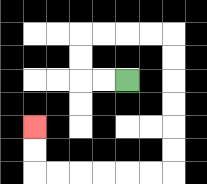{'start': '[5, 3]', 'end': '[1, 5]', 'path_directions': 'L,L,U,U,R,R,R,R,D,D,D,D,D,D,L,L,L,L,L,L,U,U', 'path_coordinates': '[[5, 3], [4, 3], [3, 3], [3, 2], [3, 1], [4, 1], [5, 1], [6, 1], [7, 1], [7, 2], [7, 3], [7, 4], [7, 5], [7, 6], [7, 7], [6, 7], [5, 7], [4, 7], [3, 7], [2, 7], [1, 7], [1, 6], [1, 5]]'}